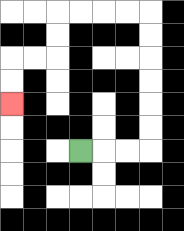{'start': '[3, 6]', 'end': '[0, 4]', 'path_directions': 'R,R,R,U,U,U,U,U,U,L,L,L,L,D,D,L,L,D,D', 'path_coordinates': '[[3, 6], [4, 6], [5, 6], [6, 6], [6, 5], [6, 4], [6, 3], [6, 2], [6, 1], [6, 0], [5, 0], [4, 0], [3, 0], [2, 0], [2, 1], [2, 2], [1, 2], [0, 2], [0, 3], [0, 4]]'}